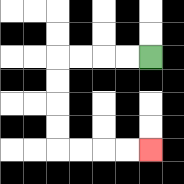{'start': '[6, 2]', 'end': '[6, 6]', 'path_directions': 'L,L,L,L,D,D,D,D,R,R,R,R', 'path_coordinates': '[[6, 2], [5, 2], [4, 2], [3, 2], [2, 2], [2, 3], [2, 4], [2, 5], [2, 6], [3, 6], [4, 6], [5, 6], [6, 6]]'}